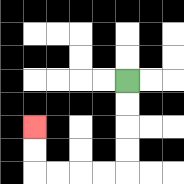{'start': '[5, 3]', 'end': '[1, 5]', 'path_directions': 'D,D,D,D,L,L,L,L,U,U', 'path_coordinates': '[[5, 3], [5, 4], [5, 5], [5, 6], [5, 7], [4, 7], [3, 7], [2, 7], [1, 7], [1, 6], [1, 5]]'}